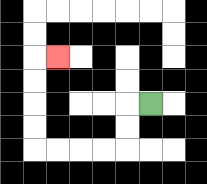{'start': '[6, 4]', 'end': '[2, 2]', 'path_directions': 'L,D,D,L,L,L,L,U,U,U,U,R', 'path_coordinates': '[[6, 4], [5, 4], [5, 5], [5, 6], [4, 6], [3, 6], [2, 6], [1, 6], [1, 5], [1, 4], [1, 3], [1, 2], [2, 2]]'}